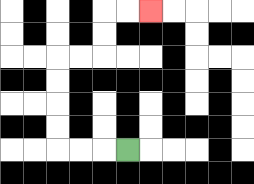{'start': '[5, 6]', 'end': '[6, 0]', 'path_directions': 'L,L,L,U,U,U,U,R,R,U,U,R,R', 'path_coordinates': '[[5, 6], [4, 6], [3, 6], [2, 6], [2, 5], [2, 4], [2, 3], [2, 2], [3, 2], [4, 2], [4, 1], [4, 0], [5, 0], [6, 0]]'}